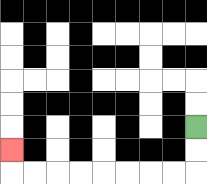{'start': '[8, 5]', 'end': '[0, 6]', 'path_directions': 'D,D,L,L,L,L,L,L,L,L,U', 'path_coordinates': '[[8, 5], [8, 6], [8, 7], [7, 7], [6, 7], [5, 7], [4, 7], [3, 7], [2, 7], [1, 7], [0, 7], [0, 6]]'}